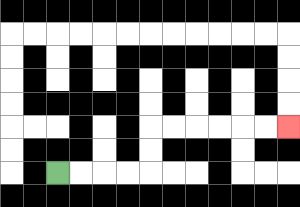{'start': '[2, 7]', 'end': '[12, 5]', 'path_directions': 'R,R,R,R,U,U,R,R,R,R,R,R', 'path_coordinates': '[[2, 7], [3, 7], [4, 7], [5, 7], [6, 7], [6, 6], [6, 5], [7, 5], [8, 5], [9, 5], [10, 5], [11, 5], [12, 5]]'}